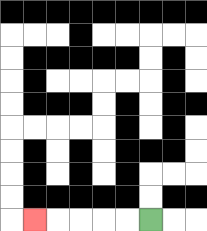{'start': '[6, 9]', 'end': '[1, 9]', 'path_directions': 'L,L,L,L,L', 'path_coordinates': '[[6, 9], [5, 9], [4, 9], [3, 9], [2, 9], [1, 9]]'}